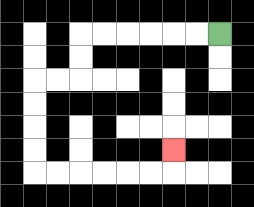{'start': '[9, 1]', 'end': '[7, 6]', 'path_directions': 'L,L,L,L,L,L,D,D,L,L,D,D,D,D,R,R,R,R,R,R,U', 'path_coordinates': '[[9, 1], [8, 1], [7, 1], [6, 1], [5, 1], [4, 1], [3, 1], [3, 2], [3, 3], [2, 3], [1, 3], [1, 4], [1, 5], [1, 6], [1, 7], [2, 7], [3, 7], [4, 7], [5, 7], [6, 7], [7, 7], [7, 6]]'}